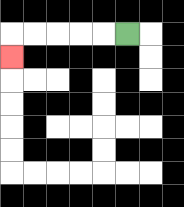{'start': '[5, 1]', 'end': '[0, 2]', 'path_directions': 'L,L,L,L,L,D', 'path_coordinates': '[[5, 1], [4, 1], [3, 1], [2, 1], [1, 1], [0, 1], [0, 2]]'}